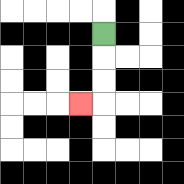{'start': '[4, 1]', 'end': '[3, 4]', 'path_directions': 'D,D,D,L', 'path_coordinates': '[[4, 1], [4, 2], [4, 3], [4, 4], [3, 4]]'}